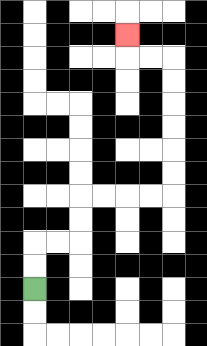{'start': '[1, 12]', 'end': '[5, 1]', 'path_directions': 'U,U,R,R,U,U,R,R,R,R,U,U,U,U,U,U,L,L,U', 'path_coordinates': '[[1, 12], [1, 11], [1, 10], [2, 10], [3, 10], [3, 9], [3, 8], [4, 8], [5, 8], [6, 8], [7, 8], [7, 7], [7, 6], [7, 5], [7, 4], [7, 3], [7, 2], [6, 2], [5, 2], [5, 1]]'}